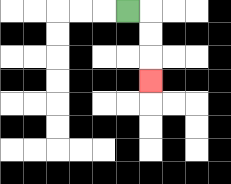{'start': '[5, 0]', 'end': '[6, 3]', 'path_directions': 'R,D,D,D', 'path_coordinates': '[[5, 0], [6, 0], [6, 1], [6, 2], [6, 3]]'}